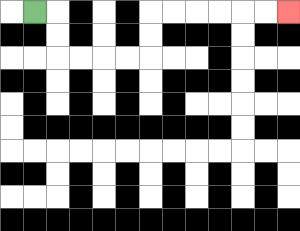{'start': '[1, 0]', 'end': '[12, 0]', 'path_directions': 'R,D,D,R,R,R,R,U,U,R,R,R,R,R,R', 'path_coordinates': '[[1, 0], [2, 0], [2, 1], [2, 2], [3, 2], [4, 2], [5, 2], [6, 2], [6, 1], [6, 0], [7, 0], [8, 0], [9, 0], [10, 0], [11, 0], [12, 0]]'}